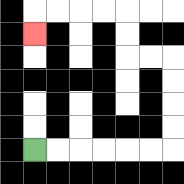{'start': '[1, 6]', 'end': '[1, 1]', 'path_directions': 'R,R,R,R,R,R,U,U,U,U,L,L,U,U,L,L,L,L,D', 'path_coordinates': '[[1, 6], [2, 6], [3, 6], [4, 6], [5, 6], [6, 6], [7, 6], [7, 5], [7, 4], [7, 3], [7, 2], [6, 2], [5, 2], [5, 1], [5, 0], [4, 0], [3, 0], [2, 0], [1, 0], [1, 1]]'}